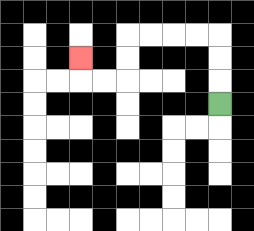{'start': '[9, 4]', 'end': '[3, 2]', 'path_directions': 'U,U,U,L,L,L,L,D,D,L,L,U', 'path_coordinates': '[[9, 4], [9, 3], [9, 2], [9, 1], [8, 1], [7, 1], [6, 1], [5, 1], [5, 2], [5, 3], [4, 3], [3, 3], [3, 2]]'}